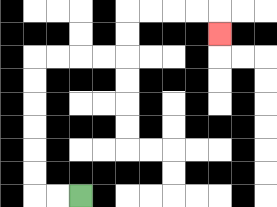{'start': '[3, 8]', 'end': '[9, 1]', 'path_directions': 'L,L,U,U,U,U,U,U,R,R,R,R,U,U,R,R,R,R,D', 'path_coordinates': '[[3, 8], [2, 8], [1, 8], [1, 7], [1, 6], [1, 5], [1, 4], [1, 3], [1, 2], [2, 2], [3, 2], [4, 2], [5, 2], [5, 1], [5, 0], [6, 0], [7, 0], [8, 0], [9, 0], [9, 1]]'}